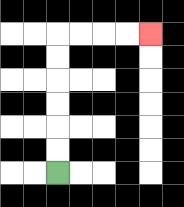{'start': '[2, 7]', 'end': '[6, 1]', 'path_directions': 'U,U,U,U,U,U,R,R,R,R', 'path_coordinates': '[[2, 7], [2, 6], [2, 5], [2, 4], [2, 3], [2, 2], [2, 1], [3, 1], [4, 1], [5, 1], [6, 1]]'}